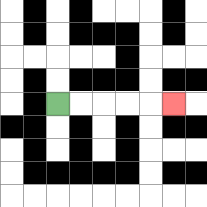{'start': '[2, 4]', 'end': '[7, 4]', 'path_directions': 'R,R,R,R,R', 'path_coordinates': '[[2, 4], [3, 4], [4, 4], [5, 4], [6, 4], [7, 4]]'}